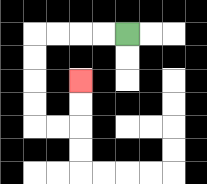{'start': '[5, 1]', 'end': '[3, 3]', 'path_directions': 'L,L,L,L,D,D,D,D,R,R,U,U', 'path_coordinates': '[[5, 1], [4, 1], [3, 1], [2, 1], [1, 1], [1, 2], [1, 3], [1, 4], [1, 5], [2, 5], [3, 5], [3, 4], [3, 3]]'}